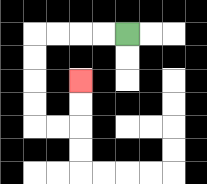{'start': '[5, 1]', 'end': '[3, 3]', 'path_directions': 'L,L,L,L,D,D,D,D,R,R,U,U', 'path_coordinates': '[[5, 1], [4, 1], [3, 1], [2, 1], [1, 1], [1, 2], [1, 3], [1, 4], [1, 5], [2, 5], [3, 5], [3, 4], [3, 3]]'}